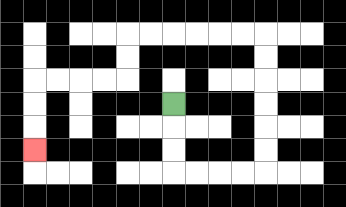{'start': '[7, 4]', 'end': '[1, 6]', 'path_directions': 'D,D,D,R,R,R,R,U,U,U,U,U,U,L,L,L,L,L,L,D,D,L,L,L,L,D,D,D', 'path_coordinates': '[[7, 4], [7, 5], [7, 6], [7, 7], [8, 7], [9, 7], [10, 7], [11, 7], [11, 6], [11, 5], [11, 4], [11, 3], [11, 2], [11, 1], [10, 1], [9, 1], [8, 1], [7, 1], [6, 1], [5, 1], [5, 2], [5, 3], [4, 3], [3, 3], [2, 3], [1, 3], [1, 4], [1, 5], [1, 6]]'}